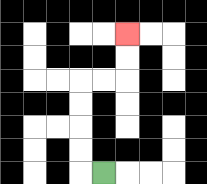{'start': '[4, 7]', 'end': '[5, 1]', 'path_directions': 'L,U,U,U,U,R,R,U,U', 'path_coordinates': '[[4, 7], [3, 7], [3, 6], [3, 5], [3, 4], [3, 3], [4, 3], [5, 3], [5, 2], [5, 1]]'}